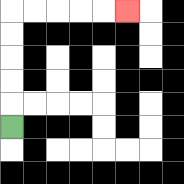{'start': '[0, 5]', 'end': '[5, 0]', 'path_directions': 'U,U,U,U,U,R,R,R,R,R', 'path_coordinates': '[[0, 5], [0, 4], [0, 3], [0, 2], [0, 1], [0, 0], [1, 0], [2, 0], [3, 0], [4, 0], [5, 0]]'}